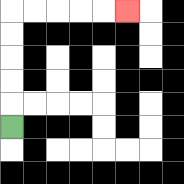{'start': '[0, 5]', 'end': '[5, 0]', 'path_directions': 'U,U,U,U,U,R,R,R,R,R', 'path_coordinates': '[[0, 5], [0, 4], [0, 3], [0, 2], [0, 1], [0, 0], [1, 0], [2, 0], [3, 0], [4, 0], [5, 0]]'}